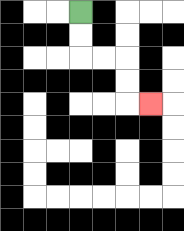{'start': '[3, 0]', 'end': '[6, 4]', 'path_directions': 'D,D,R,R,D,D,R', 'path_coordinates': '[[3, 0], [3, 1], [3, 2], [4, 2], [5, 2], [5, 3], [5, 4], [6, 4]]'}